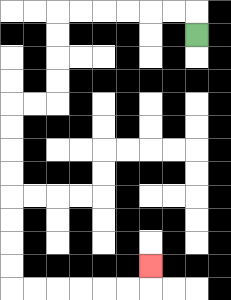{'start': '[8, 1]', 'end': '[6, 11]', 'path_directions': 'U,L,L,L,L,L,L,D,D,D,D,L,L,D,D,D,D,D,D,D,D,R,R,R,R,R,R,U', 'path_coordinates': '[[8, 1], [8, 0], [7, 0], [6, 0], [5, 0], [4, 0], [3, 0], [2, 0], [2, 1], [2, 2], [2, 3], [2, 4], [1, 4], [0, 4], [0, 5], [0, 6], [0, 7], [0, 8], [0, 9], [0, 10], [0, 11], [0, 12], [1, 12], [2, 12], [3, 12], [4, 12], [5, 12], [6, 12], [6, 11]]'}